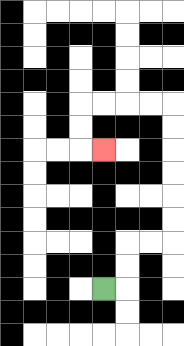{'start': '[4, 12]', 'end': '[4, 6]', 'path_directions': 'R,U,U,R,R,U,U,U,U,U,U,L,L,L,L,D,D,R', 'path_coordinates': '[[4, 12], [5, 12], [5, 11], [5, 10], [6, 10], [7, 10], [7, 9], [7, 8], [7, 7], [7, 6], [7, 5], [7, 4], [6, 4], [5, 4], [4, 4], [3, 4], [3, 5], [3, 6], [4, 6]]'}